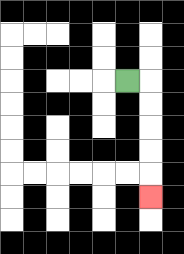{'start': '[5, 3]', 'end': '[6, 8]', 'path_directions': 'R,D,D,D,D,D', 'path_coordinates': '[[5, 3], [6, 3], [6, 4], [6, 5], [6, 6], [6, 7], [6, 8]]'}